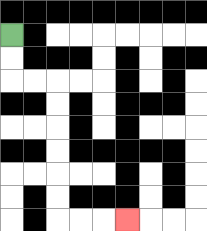{'start': '[0, 1]', 'end': '[5, 9]', 'path_directions': 'D,D,R,R,D,D,D,D,D,D,R,R,R', 'path_coordinates': '[[0, 1], [0, 2], [0, 3], [1, 3], [2, 3], [2, 4], [2, 5], [2, 6], [2, 7], [2, 8], [2, 9], [3, 9], [4, 9], [5, 9]]'}